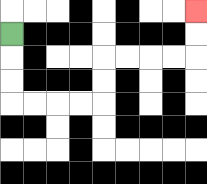{'start': '[0, 1]', 'end': '[8, 0]', 'path_directions': 'D,D,D,R,R,R,R,U,U,R,R,R,R,U,U', 'path_coordinates': '[[0, 1], [0, 2], [0, 3], [0, 4], [1, 4], [2, 4], [3, 4], [4, 4], [4, 3], [4, 2], [5, 2], [6, 2], [7, 2], [8, 2], [8, 1], [8, 0]]'}